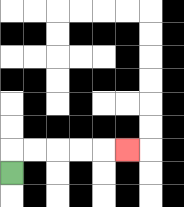{'start': '[0, 7]', 'end': '[5, 6]', 'path_directions': 'U,R,R,R,R,R', 'path_coordinates': '[[0, 7], [0, 6], [1, 6], [2, 6], [3, 6], [4, 6], [5, 6]]'}